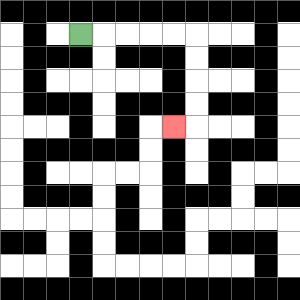{'start': '[3, 1]', 'end': '[7, 5]', 'path_directions': 'R,R,R,R,R,D,D,D,D,L', 'path_coordinates': '[[3, 1], [4, 1], [5, 1], [6, 1], [7, 1], [8, 1], [8, 2], [8, 3], [8, 4], [8, 5], [7, 5]]'}